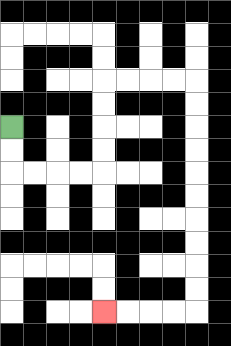{'start': '[0, 5]', 'end': '[4, 13]', 'path_directions': 'D,D,R,R,R,R,U,U,U,U,R,R,R,R,D,D,D,D,D,D,D,D,D,D,L,L,L,L', 'path_coordinates': '[[0, 5], [0, 6], [0, 7], [1, 7], [2, 7], [3, 7], [4, 7], [4, 6], [4, 5], [4, 4], [4, 3], [5, 3], [6, 3], [7, 3], [8, 3], [8, 4], [8, 5], [8, 6], [8, 7], [8, 8], [8, 9], [8, 10], [8, 11], [8, 12], [8, 13], [7, 13], [6, 13], [5, 13], [4, 13]]'}